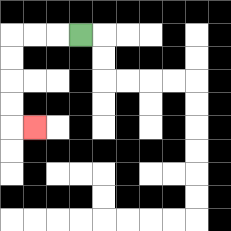{'start': '[3, 1]', 'end': '[1, 5]', 'path_directions': 'L,L,L,D,D,D,D,R', 'path_coordinates': '[[3, 1], [2, 1], [1, 1], [0, 1], [0, 2], [0, 3], [0, 4], [0, 5], [1, 5]]'}